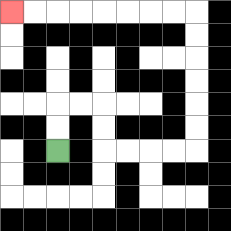{'start': '[2, 6]', 'end': '[0, 0]', 'path_directions': 'U,U,R,R,D,D,R,R,R,R,U,U,U,U,U,U,L,L,L,L,L,L,L,L', 'path_coordinates': '[[2, 6], [2, 5], [2, 4], [3, 4], [4, 4], [4, 5], [4, 6], [5, 6], [6, 6], [7, 6], [8, 6], [8, 5], [8, 4], [8, 3], [8, 2], [8, 1], [8, 0], [7, 0], [6, 0], [5, 0], [4, 0], [3, 0], [2, 0], [1, 0], [0, 0]]'}